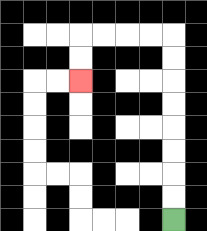{'start': '[7, 9]', 'end': '[3, 3]', 'path_directions': 'U,U,U,U,U,U,U,U,L,L,L,L,D,D', 'path_coordinates': '[[7, 9], [7, 8], [7, 7], [7, 6], [7, 5], [7, 4], [7, 3], [7, 2], [7, 1], [6, 1], [5, 1], [4, 1], [3, 1], [3, 2], [3, 3]]'}